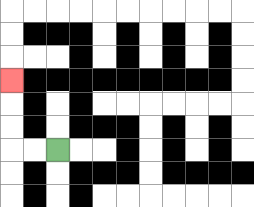{'start': '[2, 6]', 'end': '[0, 3]', 'path_directions': 'L,L,U,U,U', 'path_coordinates': '[[2, 6], [1, 6], [0, 6], [0, 5], [0, 4], [0, 3]]'}